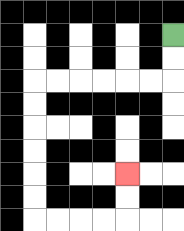{'start': '[7, 1]', 'end': '[5, 7]', 'path_directions': 'D,D,L,L,L,L,L,L,D,D,D,D,D,D,R,R,R,R,U,U', 'path_coordinates': '[[7, 1], [7, 2], [7, 3], [6, 3], [5, 3], [4, 3], [3, 3], [2, 3], [1, 3], [1, 4], [1, 5], [1, 6], [1, 7], [1, 8], [1, 9], [2, 9], [3, 9], [4, 9], [5, 9], [5, 8], [5, 7]]'}